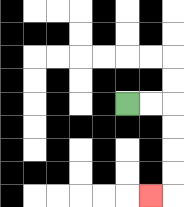{'start': '[5, 4]', 'end': '[6, 8]', 'path_directions': 'R,R,D,D,D,D,L', 'path_coordinates': '[[5, 4], [6, 4], [7, 4], [7, 5], [7, 6], [7, 7], [7, 8], [6, 8]]'}